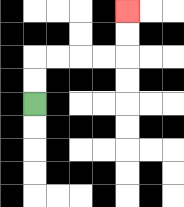{'start': '[1, 4]', 'end': '[5, 0]', 'path_directions': 'U,U,R,R,R,R,U,U', 'path_coordinates': '[[1, 4], [1, 3], [1, 2], [2, 2], [3, 2], [4, 2], [5, 2], [5, 1], [5, 0]]'}